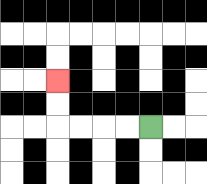{'start': '[6, 5]', 'end': '[2, 3]', 'path_directions': 'L,L,L,L,U,U', 'path_coordinates': '[[6, 5], [5, 5], [4, 5], [3, 5], [2, 5], [2, 4], [2, 3]]'}